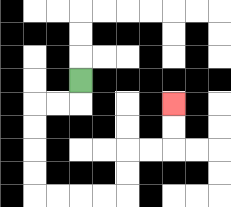{'start': '[3, 3]', 'end': '[7, 4]', 'path_directions': 'D,L,L,D,D,D,D,R,R,R,R,U,U,R,R,U,U', 'path_coordinates': '[[3, 3], [3, 4], [2, 4], [1, 4], [1, 5], [1, 6], [1, 7], [1, 8], [2, 8], [3, 8], [4, 8], [5, 8], [5, 7], [5, 6], [6, 6], [7, 6], [7, 5], [7, 4]]'}